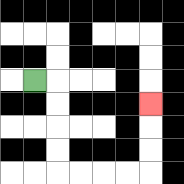{'start': '[1, 3]', 'end': '[6, 4]', 'path_directions': 'R,D,D,D,D,R,R,R,R,U,U,U', 'path_coordinates': '[[1, 3], [2, 3], [2, 4], [2, 5], [2, 6], [2, 7], [3, 7], [4, 7], [5, 7], [6, 7], [6, 6], [6, 5], [6, 4]]'}